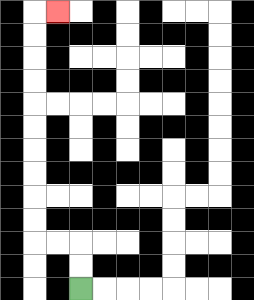{'start': '[3, 12]', 'end': '[2, 0]', 'path_directions': 'U,U,L,L,U,U,U,U,U,U,U,U,U,U,R', 'path_coordinates': '[[3, 12], [3, 11], [3, 10], [2, 10], [1, 10], [1, 9], [1, 8], [1, 7], [1, 6], [1, 5], [1, 4], [1, 3], [1, 2], [1, 1], [1, 0], [2, 0]]'}